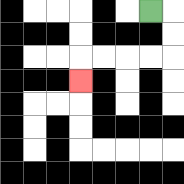{'start': '[6, 0]', 'end': '[3, 3]', 'path_directions': 'R,D,D,L,L,L,L,D', 'path_coordinates': '[[6, 0], [7, 0], [7, 1], [7, 2], [6, 2], [5, 2], [4, 2], [3, 2], [3, 3]]'}